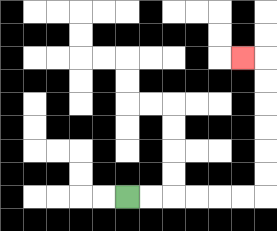{'start': '[5, 8]', 'end': '[10, 2]', 'path_directions': 'R,R,R,R,R,R,U,U,U,U,U,U,L', 'path_coordinates': '[[5, 8], [6, 8], [7, 8], [8, 8], [9, 8], [10, 8], [11, 8], [11, 7], [11, 6], [11, 5], [11, 4], [11, 3], [11, 2], [10, 2]]'}